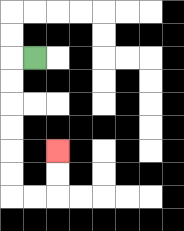{'start': '[1, 2]', 'end': '[2, 6]', 'path_directions': 'L,D,D,D,D,D,D,R,R,U,U', 'path_coordinates': '[[1, 2], [0, 2], [0, 3], [0, 4], [0, 5], [0, 6], [0, 7], [0, 8], [1, 8], [2, 8], [2, 7], [2, 6]]'}